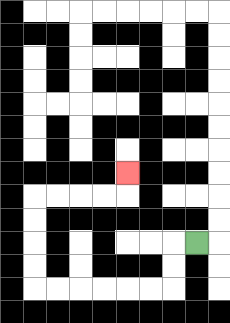{'start': '[8, 10]', 'end': '[5, 7]', 'path_directions': 'L,D,D,L,L,L,L,L,L,U,U,U,U,R,R,R,R,U', 'path_coordinates': '[[8, 10], [7, 10], [7, 11], [7, 12], [6, 12], [5, 12], [4, 12], [3, 12], [2, 12], [1, 12], [1, 11], [1, 10], [1, 9], [1, 8], [2, 8], [3, 8], [4, 8], [5, 8], [5, 7]]'}